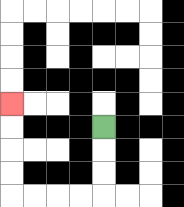{'start': '[4, 5]', 'end': '[0, 4]', 'path_directions': 'D,D,D,L,L,L,L,U,U,U,U', 'path_coordinates': '[[4, 5], [4, 6], [4, 7], [4, 8], [3, 8], [2, 8], [1, 8], [0, 8], [0, 7], [0, 6], [0, 5], [0, 4]]'}